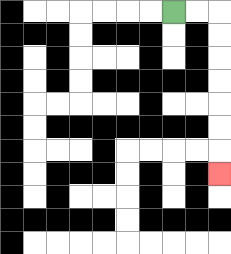{'start': '[7, 0]', 'end': '[9, 7]', 'path_directions': 'R,R,D,D,D,D,D,D,D', 'path_coordinates': '[[7, 0], [8, 0], [9, 0], [9, 1], [9, 2], [9, 3], [9, 4], [9, 5], [9, 6], [9, 7]]'}